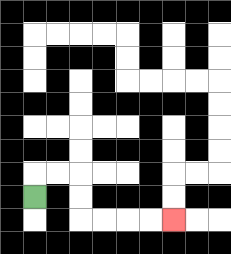{'start': '[1, 8]', 'end': '[7, 9]', 'path_directions': 'U,R,R,D,D,R,R,R,R', 'path_coordinates': '[[1, 8], [1, 7], [2, 7], [3, 7], [3, 8], [3, 9], [4, 9], [5, 9], [6, 9], [7, 9]]'}